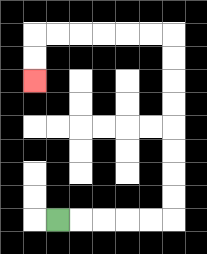{'start': '[2, 9]', 'end': '[1, 3]', 'path_directions': 'R,R,R,R,R,U,U,U,U,U,U,U,U,L,L,L,L,L,L,D,D', 'path_coordinates': '[[2, 9], [3, 9], [4, 9], [5, 9], [6, 9], [7, 9], [7, 8], [7, 7], [7, 6], [7, 5], [7, 4], [7, 3], [7, 2], [7, 1], [6, 1], [5, 1], [4, 1], [3, 1], [2, 1], [1, 1], [1, 2], [1, 3]]'}